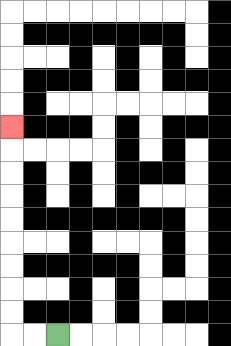{'start': '[2, 14]', 'end': '[0, 5]', 'path_directions': 'L,L,U,U,U,U,U,U,U,U,U', 'path_coordinates': '[[2, 14], [1, 14], [0, 14], [0, 13], [0, 12], [0, 11], [0, 10], [0, 9], [0, 8], [0, 7], [0, 6], [0, 5]]'}